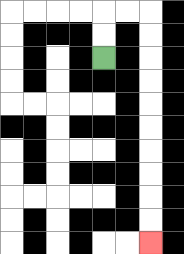{'start': '[4, 2]', 'end': '[6, 10]', 'path_directions': 'U,U,R,R,D,D,D,D,D,D,D,D,D,D', 'path_coordinates': '[[4, 2], [4, 1], [4, 0], [5, 0], [6, 0], [6, 1], [6, 2], [6, 3], [6, 4], [6, 5], [6, 6], [6, 7], [6, 8], [6, 9], [6, 10]]'}